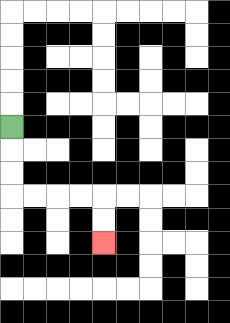{'start': '[0, 5]', 'end': '[4, 10]', 'path_directions': 'D,D,D,R,R,R,R,D,D', 'path_coordinates': '[[0, 5], [0, 6], [0, 7], [0, 8], [1, 8], [2, 8], [3, 8], [4, 8], [4, 9], [4, 10]]'}